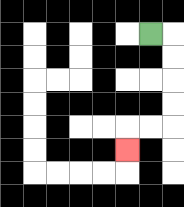{'start': '[6, 1]', 'end': '[5, 6]', 'path_directions': 'R,D,D,D,D,L,L,D', 'path_coordinates': '[[6, 1], [7, 1], [7, 2], [7, 3], [7, 4], [7, 5], [6, 5], [5, 5], [5, 6]]'}